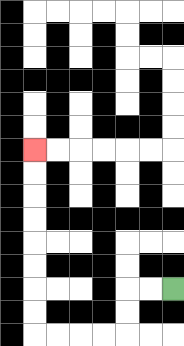{'start': '[7, 12]', 'end': '[1, 6]', 'path_directions': 'L,L,D,D,L,L,L,L,U,U,U,U,U,U,U,U', 'path_coordinates': '[[7, 12], [6, 12], [5, 12], [5, 13], [5, 14], [4, 14], [3, 14], [2, 14], [1, 14], [1, 13], [1, 12], [1, 11], [1, 10], [1, 9], [1, 8], [1, 7], [1, 6]]'}